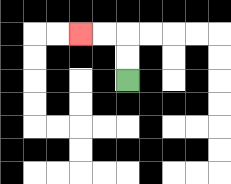{'start': '[5, 3]', 'end': '[3, 1]', 'path_directions': 'U,U,L,L', 'path_coordinates': '[[5, 3], [5, 2], [5, 1], [4, 1], [3, 1]]'}